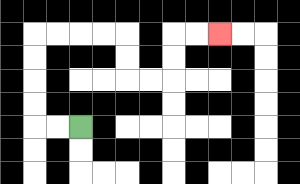{'start': '[3, 5]', 'end': '[9, 1]', 'path_directions': 'L,L,U,U,U,U,R,R,R,R,D,D,R,R,U,U,R,R', 'path_coordinates': '[[3, 5], [2, 5], [1, 5], [1, 4], [1, 3], [1, 2], [1, 1], [2, 1], [3, 1], [4, 1], [5, 1], [5, 2], [5, 3], [6, 3], [7, 3], [7, 2], [7, 1], [8, 1], [9, 1]]'}